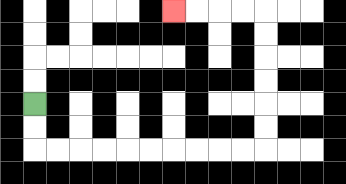{'start': '[1, 4]', 'end': '[7, 0]', 'path_directions': 'D,D,R,R,R,R,R,R,R,R,R,R,U,U,U,U,U,U,L,L,L,L', 'path_coordinates': '[[1, 4], [1, 5], [1, 6], [2, 6], [3, 6], [4, 6], [5, 6], [6, 6], [7, 6], [8, 6], [9, 6], [10, 6], [11, 6], [11, 5], [11, 4], [11, 3], [11, 2], [11, 1], [11, 0], [10, 0], [9, 0], [8, 0], [7, 0]]'}